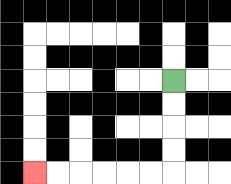{'start': '[7, 3]', 'end': '[1, 7]', 'path_directions': 'D,D,D,D,L,L,L,L,L,L', 'path_coordinates': '[[7, 3], [7, 4], [7, 5], [7, 6], [7, 7], [6, 7], [5, 7], [4, 7], [3, 7], [2, 7], [1, 7]]'}